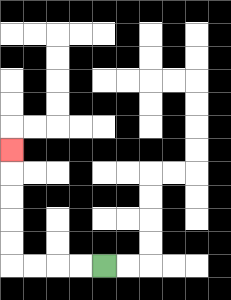{'start': '[4, 11]', 'end': '[0, 6]', 'path_directions': 'L,L,L,L,U,U,U,U,U', 'path_coordinates': '[[4, 11], [3, 11], [2, 11], [1, 11], [0, 11], [0, 10], [0, 9], [0, 8], [0, 7], [0, 6]]'}